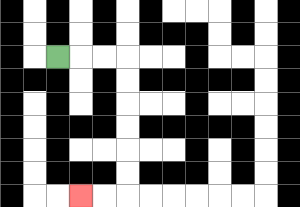{'start': '[2, 2]', 'end': '[3, 8]', 'path_directions': 'R,R,R,D,D,D,D,D,D,L,L', 'path_coordinates': '[[2, 2], [3, 2], [4, 2], [5, 2], [5, 3], [5, 4], [5, 5], [5, 6], [5, 7], [5, 8], [4, 8], [3, 8]]'}